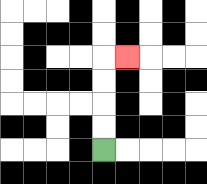{'start': '[4, 6]', 'end': '[5, 2]', 'path_directions': 'U,U,U,U,R', 'path_coordinates': '[[4, 6], [4, 5], [4, 4], [4, 3], [4, 2], [5, 2]]'}